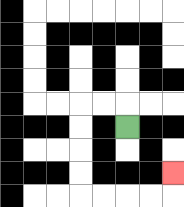{'start': '[5, 5]', 'end': '[7, 7]', 'path_directions': 'U,L,L,D,D,D,D,R,R,R,R,U', 'path_coordinates': '[[5, 5], [5, 4], [4, 4], [3, 4], [3, 5], [3, 6], [3, 7], [3, 8], [4, 8], [5, 8], [6, 8], [7, 8], [7, 7]]'}